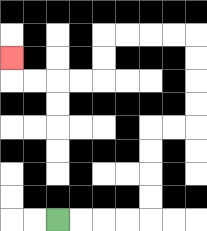{'start': '[2, 9]', 'end': '[0, 2]', 'path_directions': 'R,R,R,R,U,U,U,U,R,R,U,U,U,U,L,L,L,L,D,D,L,L,L,L,U', 'path_coordinates': '[[2, 9], [3, 9], [4, 9], [5, 9], [6, 9], [6, 8], [6, 7], [6, 6], [6, 5], [7, 5], [8, 5], [8, 4], [8, 3], [8, 2], [8, 1], [7, 1], [6, 1], [5, 1], [4, 1], [4, 2], [4, 3], [3, 3], [2, 3], [1, 3], [0, 3], [0, 2]]'}